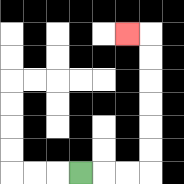{'start': '[3, 7]', 'end': '[5, 1]', 'path_directions': 'R,R,R,U,U,U,U,U,U,L', 'path_coordinates': '[[3, 7], [4, 7], [5, 7], [6, 7], [6, 6], [6, 5], [6, 4], [6, 3], [6, 2], [6, 1], [5, 1]]'}